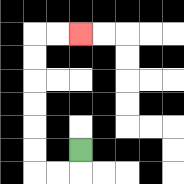{'start': '[3, 6]', 'end': '[3, 1]', 'path_directions': 'D,L,L,U,U,U,U,U,U,R,R', 'path_coordinates': '[[3, 6], [3, 7], [2, 7], [1, 7], [1, 6], [1, 5], [1, 4], [1, 3], [1, 2], [1, 1], [2, 1], [3, 1]]'}